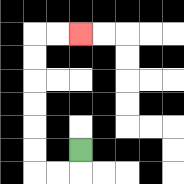{'start': '[3, 6]', 'end': '[3, 1]', 'path_directions': 'D,L,L,U,U,U,U,U,U,R,R', 'path_coordinates': '[[3, 6], [3, 7], [2, 7], [1, 7], [1, 6], [1, 5], [1, 4], [1, 3], [1, 2], [1, 1], [2, 1], [3, 1]]'}